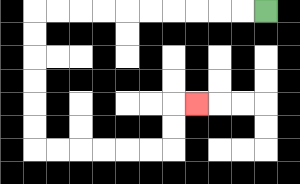{'start': '[11, 0]', 'end': '[8, 4]', 'path_directions': 'L,L,L,L,L,L,L,L,L,L,D,D,D,D,D,D,R,R,R,R,R,R,U,U,R', 'path_coordinates': '[[11, 0], [10, 0], [9, 0], [8, 0], [7, 0], [6, 0], [5, 0], [4, 0], [3, 0], [2, 0], [1, 0], [1, 1], [1, 2], [1, 3], [1, 4], [1, 5], [1, 6], [2, 6], [3, 6], [4, 6], [5, 6], [6, 6], [7, 6], [7, 5], [7, 4], [8, 4]]'}